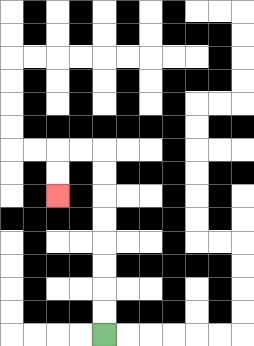{'start': '[4, 14]', 'end': '[2, 8]', 'path_directions': 'U,U,U,U,U,U,U,U,L,L,D,D', 'path_coordinates': '[[4, 14], [4, 13], [4, 12], [4, 11], [4, 10], [4, 9], [4, 8], [4, 7], [4, 6], [3, 6], [2, 6], [2, 7], [2, 8]]'}